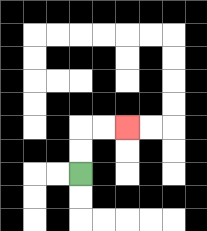{'start': '[3, 7]', 'end': '[5, 5]', 'path_directions': 'U,U,R,R', 'path_coordinates': '[[3, 7], [3, 6], [3, 5], [4, 5], [5, 5]]'}